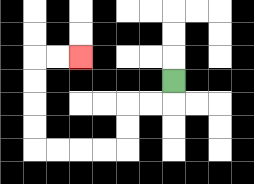{'start': '[7, 3]', 'end': '[3, 2]', 'path_directions': 'D,L,L,D,D,L,L,L,L,U,U,U,U,R,R', 'path_coordinates': '[[7, 3], [7, 4], [6, 4], [5, 4], [5, 5], [5, 6], [4, 6], [3, 6], [2, 6], [1, 6], [1, 5], [1, 4], [1, 3], [1, 2], [2, 2], [3, 2]]'}